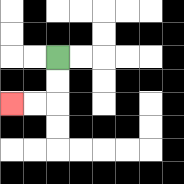{'start': '[2, 2]', 'end': '[0, 4]', 'path_directions': 'D,D,L,L', 'path_coordinates': '[[2, 2], [2, 3], [2, 4], [1, 4], [0, 4]]'}